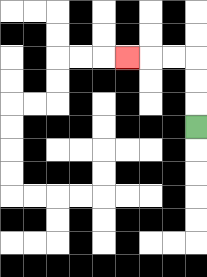{'start': '[8, 5]', 'end': '[5, 2]', 'path_directions': 'U,U,U,L,L,L', 'path_coordinates': '[[8, 5], [8, 4], [8, 3], [8, 2], [7, 2], [6, 2], [5, 2]]'}